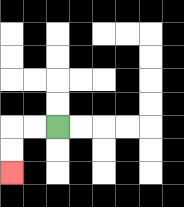{'start': '[2, 5]', 'end': '[0, 7]', 'path_directions': 'L,L,D,D', 'path_coordinates': '[[2, 5], [1, 5], [0, 5], [0, 6], [0, 7]]'}